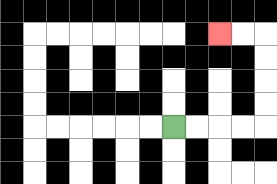{'start': '[7, 5]', 'end': '[9, 1]', 'path_directions': 'R,R,R,R,U,U,U,U,L,L', 'path_coordinates': '[[7, 5], [8, 5], [9, 5], [10, 5], [11, 5], [11, 4], [11, 3], [11, 2], [11, 1], [10, 1], [9, 1]]'}